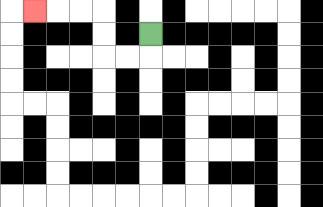{'start': '[6, 1]', 'end': '[1, 0]', 'path_directions': 'D,L,L,U,U,L,L,L', 'path_coordinates': '[[6, 1], [6, 2], [5, 2], [4, 2], [4, 1], [4, 0], [3, 0], [2, 0], [1, 0]]'}